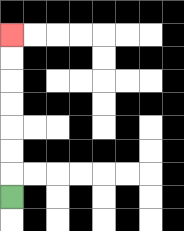{'start': '[0, 8]', 'end': '[0, 1]', 'path_directions': 'U,U,U,U,U,U,U', 'path_coordinates': '[[0, 8], [0, 7], [0, 6], [0, 5], [0, 4], [0, 3], [0, 2], [0, 1]]'}